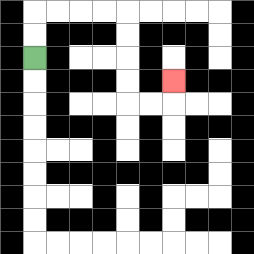{'start': '[1, 2]', 'end': '[7, 3]', 'path_directions': 'U,U,R,R,R,R,D,D,D,D,R,R,U', 'path_coordinates': '[[1, 2], [1, 1], [1, 0], [2, 0], [3, 0], [4, 0], [5, 0], [5, 1], [5, 2], [5, 3], [5, 4], [6, 4], [7, 4], [7, 3]]'}